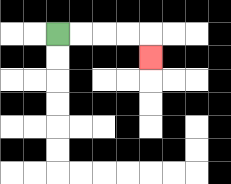{'start': '[2, 1]', 'end': '[6, 2]', 'path_directions': 'R,R,R,R,D', 'path_coordinates': '[[2, 1], [3, 1], [4, 1], [5, 1], [6, 1], [6, 2]]'}